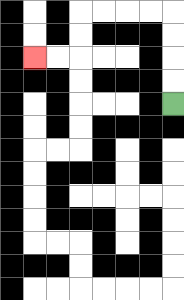{'start': '[7, 4]', 'end': '[1, 2]', 'path_directions': 'U,U,U,U,L,L,L,L,D,D,L,L', 'path_coordinates': '[[7, 4], [7, 3], [7, 2], [7, 1], [7, 0], [6, 0], [5, 0], [4, 0], [3, 0], [3, 1], [3, 2], [2, 2], [1, 2]]'}